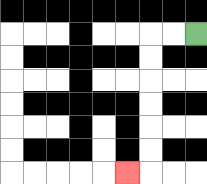{'start': '[8, 1]', 'end': '[5, 7]', 'path_directions': 'L,L,D,D,D,D,D,D,L', 'path_coordinates': '[[8, 1], [7, 1], [6, 1], [6, 2], [6, 3], [6, 4], [6, 5], [6, 6], [6, 7], [5, 7]]'}